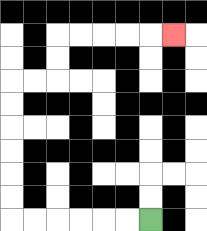{'start': '[6, 9]', 'end': '[7, 1]', 'path_directions': 'L,L,L,L,L,L,U,U,U,U,U,U,R,R,U,U,R,R,R,R,R', 'path_coordinates': '[[6, 9], [5, 9], [4, 9], [3, 9], [2, 9], [1, 9], [0, 9], [0, 8], [0, 7], [0, 6], [0, 5], [0, 4], [0, 3], [1, 3], [2, 3], [2, 2], [2, 1], [3, 1], [4, 1], [5, 1], [6, 1], [7, 1]]'}